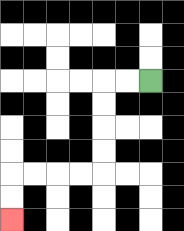{'start': '[6, 3]', 'end': '[0, 9]', 'path_directions': 'L,L,D,D,D,D,L,L,L,L,D,D', 'path_coordinates': '[[6, 3], [5, 3], [4, 3], [4, 4], [4, 5], [4, 6], [4, 7], [3, 7], [2, 7], [1, 7], [0, 7], [0, 8], [0, 9]]'}